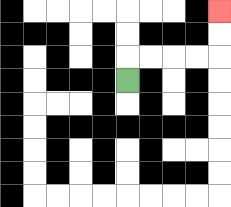{'start': '[5, 3]', 'end': '[9, 0]', 'path_directions': 'U,R,R,R,R,U,U', 'path_coordinates': '[[5, 3], [5, 2], [6, 2], [7, 2], [8, 2], [9, 2], [9, 1], [9, 0]]'}